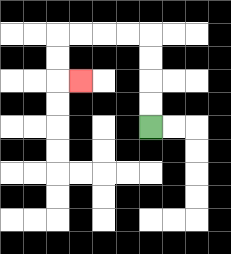{'start': '[6, 5]', 'end': '[3, 3]', 'path_directions': 'U,U,U,U,L,L,L,L,D,D,R', 'path_coordinates': '[[6, 5], [6, 4], [6, 3], [6, 2], [6, 1], [5, 1], [4, 1], [3, 1], [2, 1], [2, 2], [2, 3], [3, 3]]'}